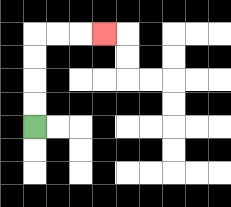{'start': '[1, 5]', 'end': '[4, 1]', 'path_directions': 'U,U,U,U,R,R,R', 'path_coordinates': '[[1, 5], [1, 4], [1, 3], [1, 2], [1, 1], [2, 1], [3, 1], [4, 1]]'}